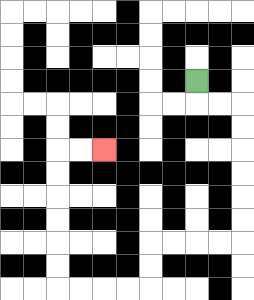{'start': '[8, 3]', 'end': '[4, 6]', 'path_directions': 'D,R,R,D,D,D,D,D,D,L,L,L,L,D,D,L,L,L,L,U,U,U,U,U,U,R,R', 'path_coordinates': '[[8, 3], [8, 4], [9, 4], [10, 4], [10, 5], [10, 6], [10, 7], [10, 8], [10, 9], [10, 10], [9, 10], [8, 10], [7, 10], [6, 10], [6, 11], [6, 12], [5, 12], [4, 12], [3, 12], [2, 12], [2, 11], [2, 10], [2, 9], [2, 8], [2, 7], [2, 6], [3, 6], [4, 6]]'}